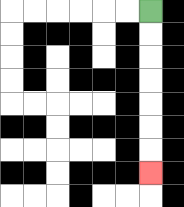{'start': '[6, 0]', 'end': '[6, 7]', 'path_directions': 'D,D,D,D,D,D,D', 'path_coordinates': '[[6, 0], [6, 1], [6, 2], [6, 3], [6, 4], [6, 5], [6, 6], [6, 7]]'}